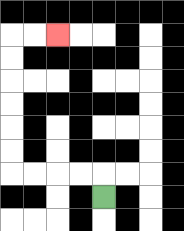{'start': '[4, 8]', 'end': '[2, 1]', 'path_directions': 'U,L,L,L,L,U,U,U,U,U,U,R,R', 'path_coordinates': '[[4, 8], [4, 7], [3, 7], [2, 7], [1, 7], [0, 7], [0, 6], [0, 5], [0, 4], [0, 3], [0, 2], [0, 1], [1, 1], [2, 1]]'}